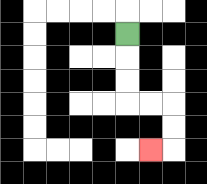{'start': '[5, 1]', 'end': '[6, 6]', 'path_directions': 'D,D,D,R,R,D,D,L', 'path_coordinates': '[[5, 1], [5, 2], [5, 3], [5, 4], [6, 4], [7, 4], [7, 5], [7, 6], [6, 6]]'}